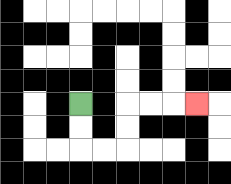{'start': '[3, 4]', 'end': '[8, 4]', 'path_directions': 'D,D,R,R,U,U,R,R,R', 'path_coordinates': '[[3, 4], [3, 5], [3, 6], [4, 6], [5, 6], [5, 5], [5, 4], [6, 4], [7, 4], [8, 4]]'}